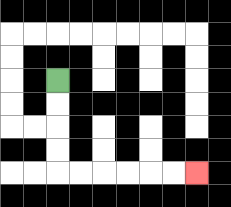{'start': '[2, 3]', 'end': '[8, 7]', 'path_directions': 'D,D,D,D,R,R,R,R,R,R', 'path_coordinates': '[[2, 3], [2, 4], [2, 5], [2, 6], [2, 7], [3, 7], [4, 7], [5, 7], [6, 7], [7, 7], [8, 7]]'}